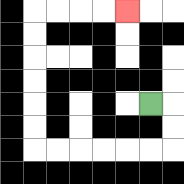{'start': '[6, 4]', 'end': '[5, 0]', 'path_directions': 'R,D,D,L,L,L,L,L,L,U,U,U,U,U,U,R,R,R,R', 'path_coordinates': '[[6, 4], [7, 4], [7, 5], [7, 6], [6, 6], [5, 6], [4, 6], [3, 6], [2, 6], [1, 6], [1, 5], [1, 4], [1, 3], [1, 2], [1, 1], [1, 0], [2, 0], [3, 0], [4, 0], [5, 0]]'}